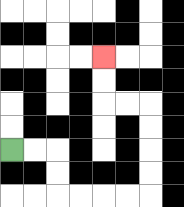{'start': '[0, 6]', 'end': '[4, 2]', 'path_directions': 'R,R,D,D,R,R,R,R,U,U,U,U,L,L,U,U', 'path_coordinates': '[[0, 6], [1, 6], [2, 6], [2, 7], [2, 8], [3, 8], [4, 8], [5, 8], [6, 8], [6, 7], [6, 6], [6, 5], [6, 4], [5, 4], [4, 4], [4, 3], [4, 2]]'}